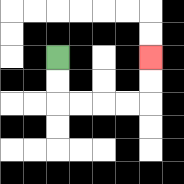{'start': '[2, 2]', 'end': '[6, 2]', 'path_directions': 'D,D,R,R,R,R,U,U', 'path_coordinates': '[[2, 2], [2, 3], [2, 4], [3, 4], [4, 4], [5, 4], [6, 4], [6, 3], [6, 2]]'}